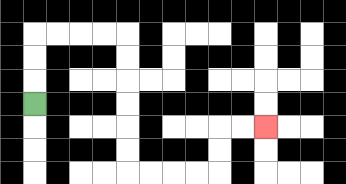{'start': '[1, 4]', 'end': '[11, 5]', 'path_directions': 'U,U,U,R,R,R,R,D,D,D,D,D,D,R,R,R,R,U,U,R,R', 'path_coordinates': '[[1, 4], [1, 3], [1, 2], [1, 1], [2, 1], [3, 1], [4, 1], [5, 1], [5, 2], [5, 3], [5, 4], [5, 5], [5, 6], [5, 7], [6, 7], [7, 7], [8, 7], [9, 7], [9, 6], [9, 5], [10, 5], [11, 5]]'}